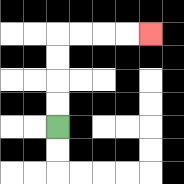{'start': '[2, 5]', 'end': '[6, 1]', 'path_directions': 'U,U,U,U,R,R,R,R', 'path_coordinates': '[[2, 5], [2, 4], [2, 3], [2, 2], [2, 1], [3, 1], [4, 1], [5, 1], [6, 1]]'}